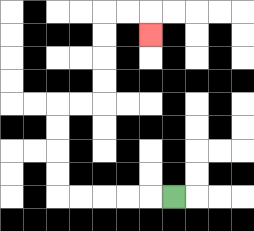{'start': '[7, 8]', 'end': '[6, 1]', 'path_directions': 'L,L,L,L,L,U,U,U,U,R,R,U,U,U,U,R,R,D', 'path_coordinates': '[[7, 8], [6, 8], [5, 8], [4, 8], [3, 8], [2, 8], [2, 7], [2, 6], [2, 5], [2, 4], [3, 4], [4, 4], [4, 3], [4, 2], [4, 1], [4, 0], [5, 0], [6, 0], [6, 1]]'}